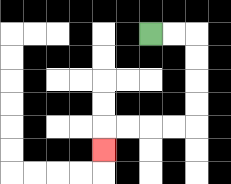{'start': '[6, 1]', 'end': '[4, 6]', 'path_directions': 'R,R,D,D,D,D,L,L,L,L,D', 'path_coordinates': '[[6, 1], [7, 1], [8, 1], [8, 2], [8, 3], [8, 4], [8, 5], [7, 5], [6, 5], [5, 5], [4, 5], [4, 6]]'}